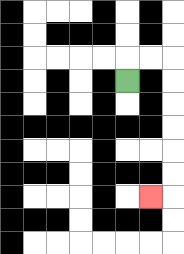{'start': '[5, 3]', 'end': '[6, 8]', 'path_directions': 'U,R,R,D,D,D,D,D,D,L', 'path_coordinates': '[[5, 3], [5, 2], [6, 2], [7, 2], [7, 3], [7, 4], [7, 5], [7, 6], [7, 7], [7, 8], [6, 8]]'}